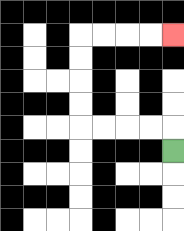{'start': '[7, 6]', 'end': '[7, 1]', 'path_directions': 'U,L,L,L,L,U,U,U,U,R,R,R,R', 'path_coordinates': '[[7, 6], [7, 5], [6, 5], [5, 5], [4, 5], [3, 5], [3, 4], [3, 3], [3, 2], [3, 1], [4, 1], [5, 1], [6, 1], [7, 1]]'}